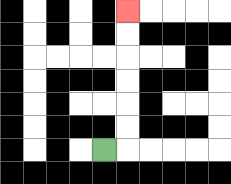{'start': '[4, 6]', 'end': '[5, 0]', 'path_directions': 'R,U,U,U,U,U,U', 'path_coordinates': '[[4, 6], [5, 6], [5, 5], [5, 4], [5, 3], [5, 2], [5, 1], [5, 0]]'}